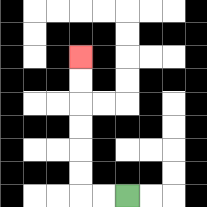{'start': '[5, 8]', 'end': '[3, 2]', 'path_directions': 'L,L,U,U,U,U,U,U', 'path_coordinates': '[[5, 8], [4, 8], [3, 8], [3, 7], [3, 6], [3, 5], [3, 4], [3, 3], [3, 2]]'}